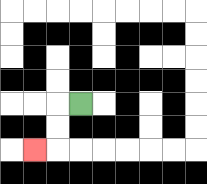{'start': '[3, 4]', 'end': '[1, 6]', 'path_directions': 'L,D,D,L', 'path_coordinates': '[[3, 4], [2, 4], [2, 5], [2, 6], [1, 6]]'}